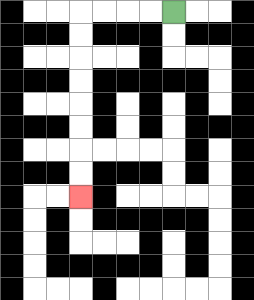{'start': '[7, 0]', 'end': '[3, 8]', 'path_directions': 'L,L,L,L,D,D,D,D,D,D,D,D', 'path_coordinates': '[[7, 0], [6, 0], [5, 0], [4, 0], [3, 0], [3, 1], [3, 2], [3, 3], [3, 4], [3, 5], [3, 6], [3, 7], [3, 8]]'}